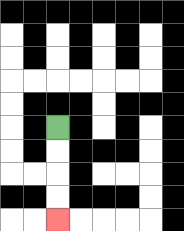{'start': '[2, 5]', 'end': '[2, 9]', 'path_directions': 'D,D,D,D', 'path_coordinates': '[[2, 5], [2, 6], [2, 7], [2, 8], [2, 9]]'}